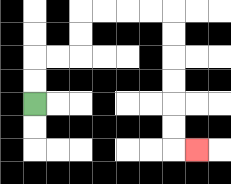{'start': '[1, 4]', 'end': '[8, 6]', 'path_directions': 'U,U,R,R,U,U,R,R,R,R,D,D,D,D,D,D,R', 'path_coordinates': '[[1, 4], [1, 3], [1, 2], [2, 2], [3, 2], [3, 1], [3, 0], [4, 0], [5, 0], [6, 0], [7, 0], [7, 1], [7, 2], [7, 3], [7, 4], [7, 5], [7, 6], [8, 6]]'}